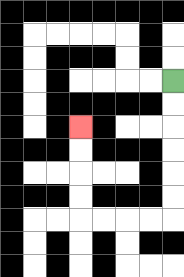{'start': '[7, 3]', 'end': '[3, 5]', 'path_directions': 'D,D,D,D,D,D,L,L,L,L,U,U,U,U', 'path_coordinates': '[[7, 3], [7, 4], [7, 5], [7, 6], [7, 7], [7, 8], [7, 9], [6, 9], [5, 9], [4, 9], [3, 9], [3, 8], [3, 7], [3, 6], [3, 5]]'}